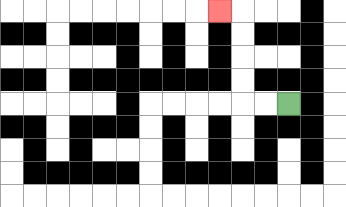{'start': '[12, 4]', 'end': '[9, 0]', 'path_directions': 'L,L,U,U,U,U,L', 'path_coordinates': '[[12, 4], [11, 4], [10, 4], [10, 3], [10, 2], [10, 1], [10, 0], [9, 0]]'}